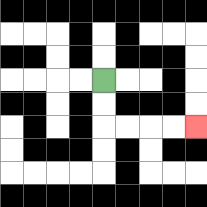{'start': '[4, 3]', 'end': '[8, 5]', 'path_directions': 'D,D,R,R,R,R', 'path_coordinates': '[[4, 3], [4, 4], [4, 5], [5, 5], [6, 5], [7, 5], [8, 5]]'}